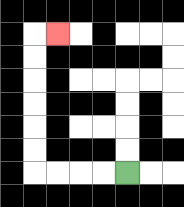{'start': '[5, 7]', 'end': '[2, 1]', 'path_directions': 'L,L,L,L,U,U,U,U,U,U,R', 'path_coordinates': '[[5, 7], [4, 7], [3, 7], [2, 7], [1, 7], [1, 6], [1, 5], [1, 4], [1, 3], [1, 2], [1, 1], [2, 1]]'}